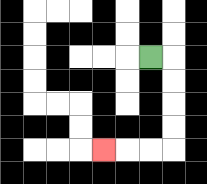{'start': '[6, 2]', 'end': '[4, 6]', 'path_directions': 'R,D,D,D,D,L,L,L', 'path_coordinates': '[[6, 2], [7, 2], [7, 3], [7, 4], [7, 5], [7, 6], [6, 6], [5, 6], [4, 6]]'}